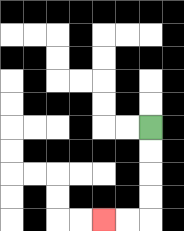{'start': '[6, 5]', 'end': '[4, 9]', 'path_directions': 'D,D,D,D,L,L', 'path_coordinates': '[[6, 5], [6, 6], [6, 7], [6, 8], [6, 9], [5, 9], [4, 9]]'}